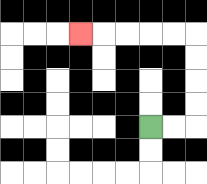{'start': '[6, 5]', 'end': '[3, 1]', 'path_directions': 'R,R,U,U,U,U,L,L,L,L,L', 'path_coordinates': '[[6, 5], [7, 5], [8, 5], [8, 4], [8, 3], [8, 2], [8, 1], [7, 1], [6, 1], [5, 1], [4, 1], [3, 1]]'}